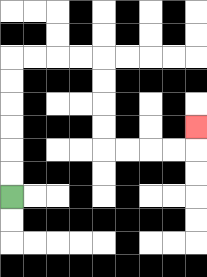{'start': '[0, 8]', 'end': '[8, 5]', 'path_directions': 'U,U,U,U,U,U,R,R,R,R,D,D,D,D,R,R,R,R,U', 'path_coordinates': '[[0, 8], [0, 7], [0, 6], [0, 5], [0, 4], [0, 3], [0, 2], [1, 2], [2, 2], [3, 2], [4, 2], [4, 3], [4, 4], [4, 5], [4, 6], [5, 6], [6, 6], [7, 6], [8, 6], [8, 5]]'}